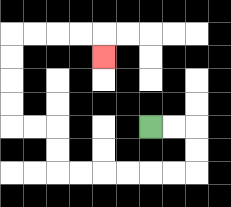{'start': '[6, 5]', 'end': '[4, 2]', 'path_directions': 'R,R,D,D,L,L,L,L,L,L,U,U,L,L,U,U,U,U,R,R,R,R,D', 'path_coordinates': '[[6, 5], [7, 5], [8, 5], [8, 6], [8, 7], [7, 7], [6, 7], [5, 7], [4, 7], [3, 7], [2, 7], [2, 6], [2, 5], [1, 5], [0, 5], [0, 4], [0, 3], [0, 2], [0, 1], [1, 1], [2, 1], [3, 1], [4, 1], [4, 2]]'}